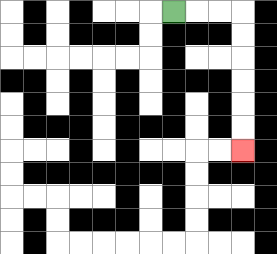{'start': '[7, 0]', 'end': '[10, 6]', 'path_directions': 'R,R,R,D,D,D,D,D,D', 'path_coordinates': '[[7, 0], [8, 0], [9, 0], [10, 0], [10, 1], [10, 2], [10, 3], [10, 4], [10, 5], [10, 6]]'}